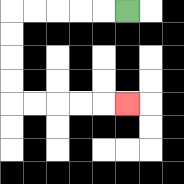{'start': '[5, 0]', 'end': '[5, 4]', 'path_directions': 'L,L,L,L,L,D,D,D,D,R,R,R,R,R', 'path_coordinates': '[[5, 0], [4, 0], [3, 0], [2, 0], [1, 0], [0, 0], [0, 1], [0, 2], [0, 3], [0, 4], [1, 4], [2, 4], [3, 4], [4, 4], [5, 4]]'}